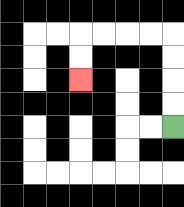{'start': '[7, 5]', 'end': '[3, 3]', 'path_directions': 'U,U,U,U,L,L,L,L,D,D', 'path_coordinates': '[[7, 5], [7, 4], [7, 3], [7, 2], [7, 1], [6, 1], [5, 1], [4, 1], [3, 1], [3, 2], [3, 3]]'}